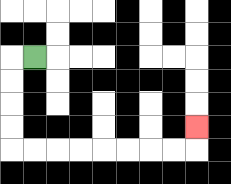{'start': '[1, 2]', 'end': '[8, 5]', 'path_directions': 'L,D,D,D,D,R,R,R,R,R,R,R,R,U', 'path_coordinates': '[[1, 2], [0, 2], [0, 3], [0, 4], [0, 5], [0, 6], [1, 6], [2, 6], [3, 6], [4, 6], [5, 6], [6, 6], [7, 6], [8, 6], [8, 5]]'}